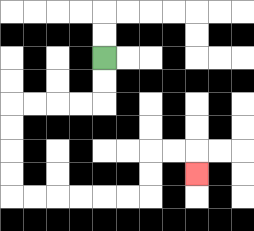{'start': '[4, 2]', 'end': '[8, 7]', 'path_directions': 'D,D,L,L,L,L,D,D,D,D,R,R,R,R,R,R,U,U,R,R,D', 'path_coordinates': '[[4, 2], [4, 3], [4, 4], [3, 4], [2, 4], [1, 4], [0, 4], [0, 5], [0, 6], [0, 7], [0, 8], [1, 8], [2, 8], [3, 8], [4, 8], [5, 8], [6, 8], [6, 7], [6, 6], [7, 6], [8, 6], [8, 7]]'}